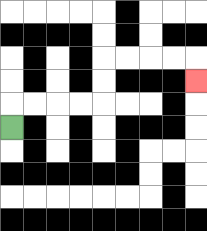{'start': '[0, 5]', 'end': '[8, 3]', 'path_directions': 'U,R,R,R,R,U,U,R,R,R,R,D', 'path_coordinates': '[[0, 5], [0, 4], [1, 4], [2, 4], [3, 4], [4, 4], [4, 3], [4, 2], [5, 2], [6, 2], [7, 2], [8, 2], [8, 3]]'}